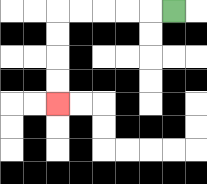{'start': '[7, 0]', 'end': '[2, 4]', 'path_directions': 'L,L,L,L,L,D,D,D,D', 'path_coordinates': '[[7, 0], [6, 0], [5, 0], [4, 0], [3, 0], [2, 0], [2, 1], [2, 2], [2, 3], [2, 4]]'}